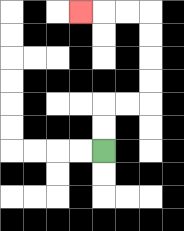{'start': '[4, 6]', 'end': '[3, 0]', 'path_directions': 'U,U,R,R,U,U,U,U,L,L,L', 'path_coordinates': '[[4, 6], [4, 5], [4, 4], [5, 4], [6, 4], [6, 3], [6, 2], [6, 1], [6, 0], [5, 0], [4, 0], [3, 0]]'}